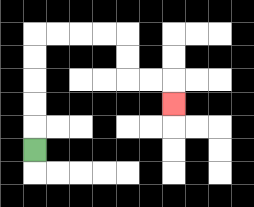{'start': '[1, 6]', 'end': '[7, 4]', 'path_directions': 'U,U,U,U,U,R,R,R,R,D,D,R,R,D', 'path_coordinates': '[[1, 6], [1, 5], [1, 4], [1, 3], [1, 2], [1, 1], [2, 1], [3, 1], [4, 1], [5, 1], [5, 2], [5, 3], [6, 3], [7, 3], [7, 4]]'}